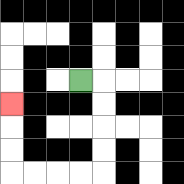{'start': '[3, 3]', 'end': '[0, 4]', 'path_directions': 'R,D,D,D,D,L,L,L,L,U,U,U', 'path_coordinates': '[[3, 3], [4, 3], [4, 4], [4, 5], [4, 6], [4, 7], [3, 7], [2, 7], [1, 7], [0, 7], [0, 6], [0, 5], [0, 4]]'}